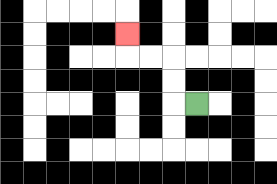{'start': '[8, 4]', 'end': '[5, 1]', 'path_directions': 'L,U,U,L,L,U', 'path_coordinates': '[[8, 4], [7, 4], [7, 3], [7, 2], [6, 2], [5, 2], [5, 1]]'}